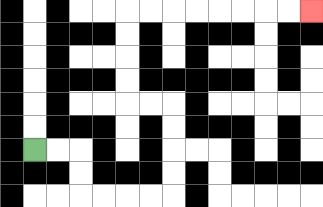{'start': '[1, 6]', 'end': '[13, 0]', 'path_directions': 'R,R,D,D,R,R,R,R,U,U,U,U,L,L,U,U,U,U,R,R,R,R,R,R,R,R', 'path_coordinates': '[[1, 6], [2, 6], [3, 6], [3, 7], [3, 8], [4, 8], [5, 8], [6, 8], [7, 8], [7, 7], [7, 6], [7, 5], [7, 4], [6, 4], [5, 4], [5, 3], [5, 2], [5, 1], [5, 0], [6, 0], [7, 0], [8, 0], [9, 0], [10, 0], [11, 0], [12, 0], [13, 0]]'}